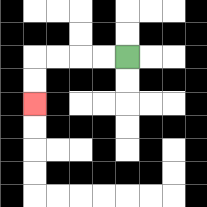{'start': '[5, 2]', 'end': '[1, 4]', 'path_directions': 'L,L,L,L,D,D', 'path_coordinates': '[[5, 2], [4, 2], [3, 2], [2, 2], [1, 2], [1, 3], [1, 4]]'}